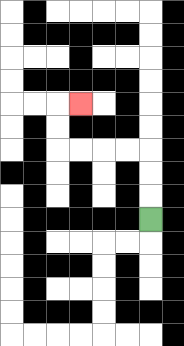{'start': '[6, 9]', 'end': '[3, 4]', 'path_directions': 'U,U,U,L,L,L,L,U,U,R', 'path_coordinates': '[[6, 9], [6, 8], [6, 7], [6, 6], [5, 6], [4, 6], [3, 6], [2, 6], [2, 5], [2, 4], [3, 4]]'}